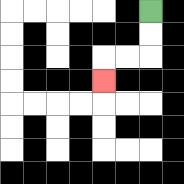{'start': '[6, 0]', 'end': '[4, 3]', 'path_directions': 'D,D,L,L,D', 'path_coordinates': '[[6, 0], [6, 1], [6, 2], [5, 2], [4, 2], [4, 3]]'}